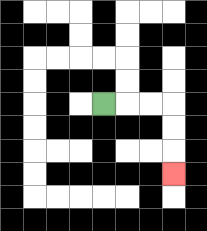{'start': '[4, 4]', 'end': '[7, 7]', 'path_directions': 'R,R,R,D,D,D', 'path_coordinates': '[[4, 4], [5, 4], [6, 4], [7, 4], [7, 5], [7, 6], [7, 7]]'}